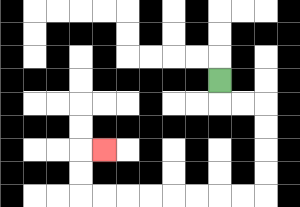{'start': '[9, 3]', 'end': '[4, 6]', 'path_directions': 'D,R,R,D,D,D,D,L,L,L,L,L,L,L,L,U,U,R', 'path_coordinates': '[[9, 3], [9, 4], [10, 4], [11, 4], [11, 5], [11, 6], [11, 7], [11, 8], [10, 8], [9, 8], [8, 8], [7, 8], [6, 8], [5, 8], [4, 8], [3, 8], [3, 7], [3, 6], [4, 6]]'}